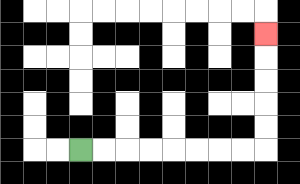{'start': '[3, 6]', 'end': '[11, 1]', 'path_directions': 'R,R,R,R,R,R,R,R,U,U,U,U,U', 'path_coordinates': '[[3, 6], [4, 6], [5, 6], [6, 6], [7, 6], [8, 6], [9, 6], [10, 6], [11, 6], [11, 5], [11, 4], [11, 3], [11, 2], [11, 1]]'}